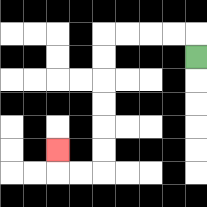{'start': '[8, 2]', 'end': '[2, 6]', 'path_directions': 'U,L,L,L,L,D,D,D,D,D,D,L,L,U', 'path_coordinates': '[[8, 2], [8, 1], [7, 1], [6, 1], [5, 1], [4, 1], [4, 2], [4, 3], [4, 4], [4, 5], [4, 6], [4, 7], [3, 7], [2, 7], [2, 6]]'}